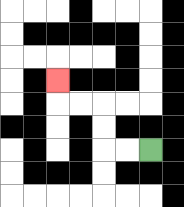{'start': '[6, 6]', 'end': '[2, 3]', 'path_directions': 'L,L,U,U,L,L,U', 'path_coordinates': '[[6, 6], [5, 6], [4, 6], [4, 5], [4, 4], [3, 4], [2, 4], [2, 3]]'}